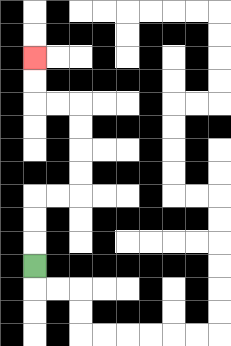{'start': '[1, 11]', 'end': '[1, 2]', 'path_directions': 'U,U,U,R,R,U,U,U,U,L,L,U,U', 'path_coordinates': '[[1, 11], [1, 10], [1, 9], [1, 8], [2, 8], [3, 8], [3, 7], [3, 6], [3, 5], [3, 4], [2, 4], [1, 4], [1, 3], [1, 2]]'}